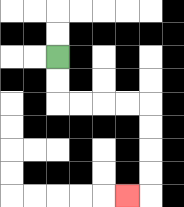{'start': '[2, 2]', 'end': '[5, 8]', 'path_directions': 'D,D,R,R,R,R,D,D,D,D,L', 'path_coordinates': '[[2, 2], [2, 3], [2, 4], [3, 4], [4, 4], [5, 4], [6, 4], [6, 5], [6, 6], [6, 7], [6, 8], [5, 8]]'}